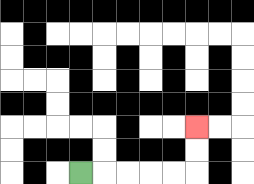{'start': '[3, 7]', 'end': '[8, 5]', 'path_directions': 'R,R,R,R,R,U,U', 'path_coordinates': '[[3, 7], [4, 7], [5, 7], [6, 7], [7, 7], [8, 7], [8, 6], [8, 5]]'}